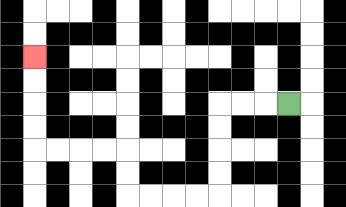{'start': '[12, 4]', 'end': '[1, 2]', 'path_directions': 'L,L,L,D,D,D,D,L,L,L,L,U,U,L,L,L,L,U,U,U,U', 'path_coordinates': '[[12, 4], [11, 4], [10, 4], [9, 4], [9, 5], [9, 6], [9, 7], [9, 8], [8, 8], [7, 8], [6, 8], [5, 8], [5, 7], [5, 6], [4, 6], [3, 6], [2, 6], [1, 6], [1, 5], [1, 4], [1, 3], [1, 2]]'}